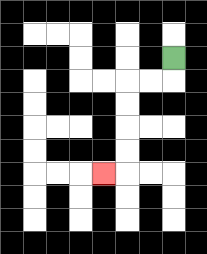{'start': '[7, 2]', 'end': '[4, 7]', 'path_directions': 'D,L,L,D,D,D,D,L', 'path_coordinates': '[[7, 2], [7, 3], [6, 3], [5, 3], [5, 4], [5, 5], [5, 6], [5, 7], [4, 7]]'}